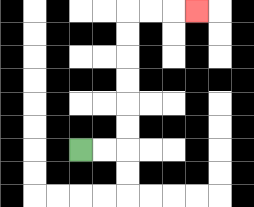{'start': '[3, 6]', 'end': '[8, 0]', 'path_directions': 'R,R,U,U,U,U,U,U,R,R,R', 'path_coordinates': '[[3, 6], [4, 6], [5, 6], [5, 5], [5, 4], [5, 3], [5, 2], [5, 1], [5, 0], [6, 0], [7, 0], [8, 0]]'}